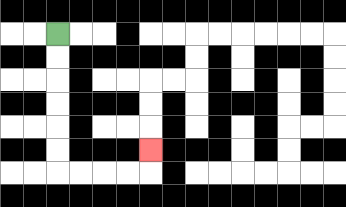{'start': '[2, 1]', 'end': '[6, 6]', 'path_directions': 'D,D,D,D,D,D,R,R,R,R,U', 'path_coordinates': '[[2, 1], [2, 2], [2, 3], [2, 4], [2, 5], [2, 6], [2, 7], [3, 7], [4, 7], [5, 7], [6, 7], [6, 6]]'}